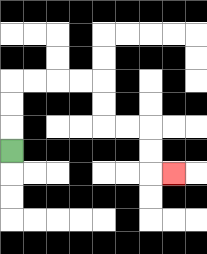{'start': '[0, 6]', 'end': '[7, 7]', 'path_directions': 'U,U,U,R,R,R,R,D,D,R,R,D,D,R', 'path_coordinates': '[[0, 6], [0, 5], [0, 4], [0, 3], [1, 3], [2, 3], [3, 3], [4, 3], [4, 4], [4, 5], [5, 5], [6, 5], [6, 6], [6, 7], [7, 7]]'}